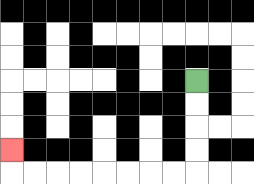{'start': '[8, 3]', 'end': '[0, 6]', 'path_directions': 'D,D,D,D,L,L,L,L,L,L,L,L,U', 'path_coordinates': '[[8, 3], [8, 4], [8, 5], [8, 6], [8, 7], [7, 7], [6, 7], [5, 7], [4, 7], [3, 7], [2, 7], [1, 7], [0, 7], [0, 6]]'}